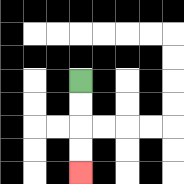{'start': '[3, 3]', 'end': '[3, 7]', 'path_directions': 'D,D,D,D', 'path_coordinates': '[[3, 3], [3, 4], [3, 5], [3, 6], [3, 7]]'}